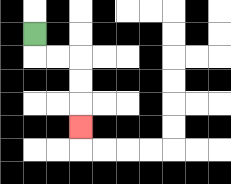{'start': '[1, 1]', 'end': '[3, 5]', 'path_directions': 'D,R,R,D,D,D', 'path_coordinates': '[[1, 1], [1, 2], [2, 2], [3, 2], [3, 3], [3, 4], [3, 5]]'}